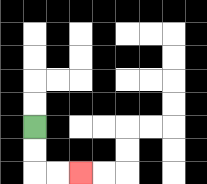{'start': '[1, 5]', 'end': '[3, 7]', 'path_directions': 'D,D,R,R', 'path_coordinates': '[[1, 5], [1, 6], [1, 7], [2, 7], [3, 7]]'}